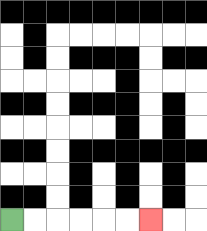{'start': '[0, 9]', 'end': '[6, 9]', 'path_directions': 'R,R,R,R,R,R', 'path_coordinates': '[[0, 9], [1, 9], [2, 9], [3, 9], [4, 9], [5, 9], [6, 9]]'}